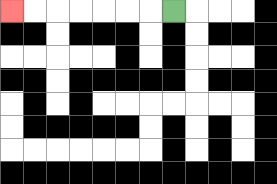{'start': '[7, 0]', 'end': '[0, 0]', 'path_directions': 'L,L,L,L,L,L,L', 'path_coordinates': '[[7, 0], [6, 0], [5, 0], [4, 0], [3, 0], [2, 0], [1, 0], [0, 0]]'}